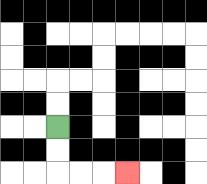{'start': '[2, 5]', 'end': '[5, 7]', 'path_directions': 'D,D,R,R,R', 'path_coordinates': '[[2, 5], [2, 6], [2, 7], [3, 7], [4, 7], [5, 7]]'}